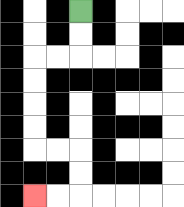{'start': '[3, 0]', 'end': '[1, 8]', 'path_directions': 'D,D,L,L,D,D,D,D,R,R,D,D,L,L', 'path_coordinates': '[[3, 0], [3, 1], [3, 2], [2, 2], [1, 2], [1, 3], [1, 4], [1, 5], [1, 6], [2, 6], [3, 6], [3, 7], [3, 8], [2, 8], [1, 8]]'}